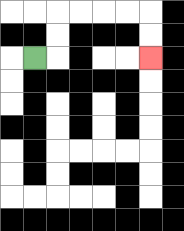{'start': '[1, 2]', 'end': '[6, 2]', 'path_directions': 'R,U,U,R,R,R,R,D,D', 'path_coordinates': '[[1, 2], [2, 2], [2, 1], [2, 0], [3, 0], [4, 0], [5, 0], [6, 0], [6, 1], [6, 2]]'}